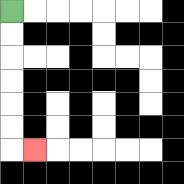{'start': '[0, 0]', 'end': '[1, 6]', 'path_directions': 'D,D,D,D,D,D,R', 'path_coordinates': '[[0, 0], [0, 1], [0, 2], [0, 3], [0, 4], [0, 5], [0, 6], [1, 6]]'}